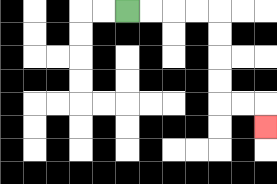{'start': '[5, 0]', 'end': '[11, 5]', 'path_directions': 'R,R,R,R,D,D,D,D,R,R,D', 'path_coordinates': '[[5, 0], [6, 0], [7, 0], [8, 0], [9, 0], [9, 1], [9, 2], [9, 3], [9, 4], [10, 4], [11, 4], [11, 5]]'}